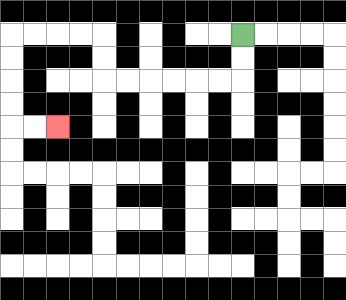{'start': '[10, 1]', 'end': '[2, 5]', 'path_directions': 'D,D,L,L,L,L,L,L,U,U,L,L,L,L,D,D,D,D,R,R', 'path_coordinates': '[[10, 1], [10, 2], [10, 3], [9, 3], [8, 3], [7, 3], [6, 3], [5, 3], [4, 3], [4, 2], [4, 1], [3, 1], [2, 1], [1, 1], [0, 1], [0, 2], [0, 3], [0, 4], [0, 5], [1, 5], [2, 5]]'}